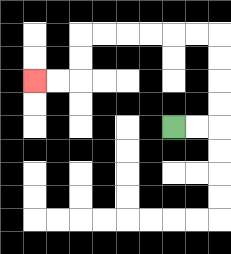{'start': '[7, 5]', 'end': '[1, 3]', 'path_directions': 'R,R,U,U,U,U,L,L,L,L,L,L,D,D,L,L', 'path_coordinates': '[[7, 5], [8, 5], [9, 5], [9, 4], [9, 3], [9, 2], [9, 1], [8, 1], [7, 1], [6, 1], [5, 1], [4, 1], [3, 1], [3, 2], [3, 3], [2, 3], [1, 3]]'}